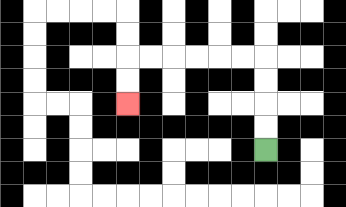{'start': '[11, 6]', 'end': '[5, 4]', 'path_directions': 'U,U,U,U,L,L,L,L,L,L,D,D', 'path_coordinates': '[[11, 6], [11, 5], [11, 4], [11, 3], [11, 2], [10, 2], [9, 2], [8, 2], [7, 2], [6, 2], [5, 2], [5, 3], [5, 4]]'}